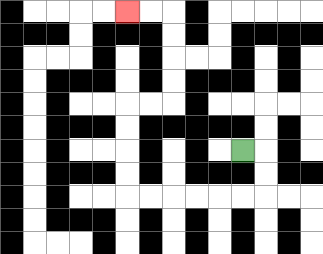{'start': '[10, 6]', 'end': '[5, 0]', 'path_directions': 'R,D,D,L,L,L,L,L,L,U,U,U,U,R,R,U,U,U,U,L,L', 'path_coordinates': '[[10, 6], [11, 6], [11, 7], [11, 8], [10, 8], [9, 8], [8, 8], [7, 8], [6, 8], [5, 8], [5, 7], [5, 6], [5, 5], [5, 4], [6, 4], [7, 4], [7, 3], [7, 2], [7, 1], [7, 0], [6, 0], [5, 0]]'}